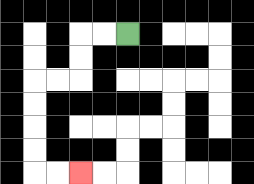{'start': '[5, 1]', 'end': '[3, 7]', 'path_directions': 'L,L,D,D,L,L,D,D,D,D,R,R', 'path_coordinates': '[[5, 1], [4, 1], [3, 1], [3, 2], [3, 3], [2, 3], [1, 3], [1, 4], [1, 5], [1, 6], [1, 7], [2, 7], [3, 7]]'}